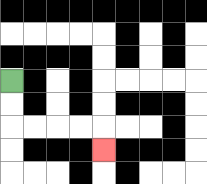{'start': '[0, 3]', 'end': '[4, 6]', 'path_directions': 'D,D,R,R,R,R,D', 'path_coordinates': '[[0, 3], [0, 4], [0, 5], [1, 5], [2, 5], [3, 5], [4, 5], [4, 6]]'}